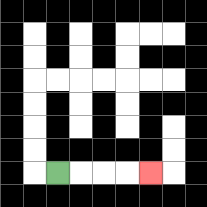{'start': '[2, 7]', 'end': '[6, 7]', 'path_directions': 'R,R,R,R', 'path_coordinates': '[[2, 7], [3, 7], [4, 7], [5, 7], [6, 7]]'}